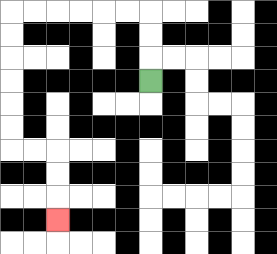{'start': '[6, 3]', 'end': '[2, 9]', 'path_directions': 'U,U,U,L,L,L,L,L,L,D,D,D,D,D,D,R,R,D,D,D', 'path_coordinates': '[[6, 3], [6, 2], [6, 1], [6, 0], [5, 0], [4, 0], [3, 0], [2, 0], [1, 0], [0, 0], [0, 1], [0, 2], [0, 3], [0, 4], [0, 5], [0, 6], [1, 6], [2, 6], [2, 7], [2, 8], [2, 9]]'}